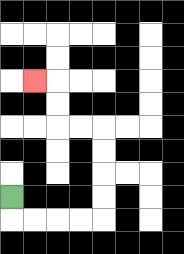{'start': '[0, 8]', 'end': '[1, 3]', 'path_directions': 'D,R,R,R,R,U,U,U,U,L,L,U,U,L', 'path_coordinates': '[[0, 8], [0, 9], [1, 9], [2, 9], [3, 9], [4, 9], [4, 8], [4, 7], [4, 6], [4, 5], [3, 5], [2, 5], [2, 4], [2, 3], [1, 3]]'}